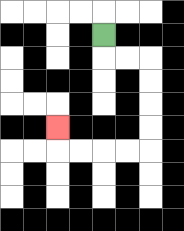{'start': '[4, 1]', 'end': '[2, 5]', 'path_directions': 'D,R,R,D,D,D,D,L,L,L,L,U', 'path_coordinates': '[[4, 1], [4, 2], [5, 2], [6, 2], [6, 3], [6, 4], [6, 5], [6, 6], [5, 6], [4, 6], [3, 6], [2, 6], [2, 5]]'}